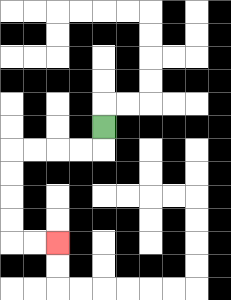{'start': '[4, 5]', 'end': '[2, 10]', 'path_directions': 'D,L,L,L,L,D,D,D,D,R,R', 'path_coordinates': '[[4, 5], [4, 6], [3, 6], [2, 6], [1, 6], [0, 6], [0, 7], [0, 8], [0, 9], [0, 10], [1, 10], [2, 10]]'}